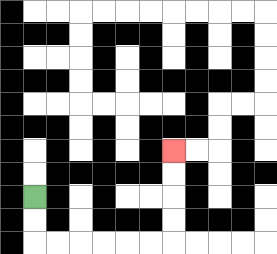{'start': '[1, 8]', 'end': '[7, 6]', 'path_directions': 'D,D,R,R,R,R,R,R,U,U,U,U', 'path_coordinates': '[[1, 8], [1, 9], [1, 10], [2, 10], [3, 10], [4, 10], [5, 10], [6, 10], [7, 10], [7, 9], [7, 8], [7, 7], [7, 6]]'}